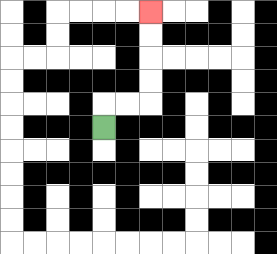{'start': '[4, 5]', 'end': '[6, 0]', 'path_directions': 'U,R,R,U,U,U,U', 'path_coordinates': '[[4, 5], [4, 4], [5, 4], [6, 4], [6, 3], [6, 2], [6, 1], [6, 0]]'}